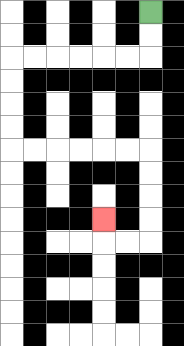{'start': '[6, 0]', 'end': '[4, 9]', 'path_directions': 'D,D,L,L,L,L,L,L,D,D,D,D,R,R,R,R,R,R,D,D,D,D,L,L,U', 'path_coordinates': '[[6, 0], [6, 1], [6, 2], [5, 2], [4, 2], [3, 2], [2, 2], [1, 2], [0, 2], [0, 3], [0, 4], [0, 5], [0, 6], [1, 6], [2, 6], [3, 6], [4, 6], [5, 6], [6, 6], [6, 7], [6, 8], [6, 9], [6, 10], [5, 10], [4, 10], [4, 9]]'}